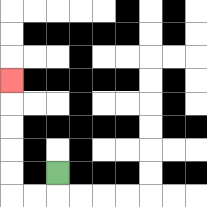{'start': '[2, 7]', 'end': '[0, 3]', 'path_directions': 'D,L,L,U,U,U,U,U', 'path_coordinates': '[[2, 7], [2, 8], [1, 8], [0, 8], [0, 7], [0, 6], [0, 5], [0, 4], [0, 3]]'}